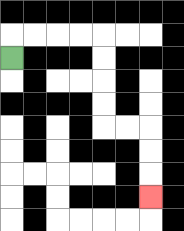{'start': '[0, 2]', 'end': '[6, 8]', 'path_directions': 'U,R,R,R,R,D,D,D,D,R,R,D,D,D', 'path_coordinates': '[[0, 2], [0, 1], [1, 1], [2, 1], [3, 1], [4, 1], [4, 2], [4, 3], [4, 4], [4, 5], [5, 5], [6, 5], [6, 6], [6, 7], [6, 8]]'}